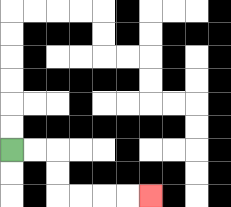{'start': '[0, 6]', 'end': '[6, 8]', 'path_directions': 'R,R,D,D,R,R,R,R', 'path_coordinates': '[[0, 6], [1, 6], [2, 6], [2, 7], [2, 8], [3, 8], [4, 8], [5, 8], [6, 8]]'}